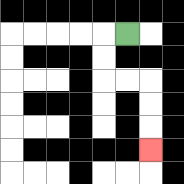{'start': '[5, 1]', 'end': '[6, 6]', 'path_directions': 'L,D,D,R,R,D,D,D', 'path_coordinates': '[[5, 1], [4, 1], [4, 2], [4, 3], [5, 3], [6, 3], [6, 4], [6, 5], [6, 6]]'}